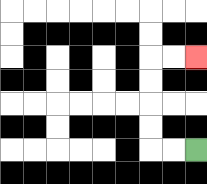{'start': '[8, 6]', 'end': '[8, 2]', 'path_directions': 'L,L,U,U,U,U,R,R', 'path_coordinates': '[[8, 6], [7, 6], [6, 6], [6, 5], [6, 4], [6, 3], [6, 2], [7, 2], [8, 2]]'}